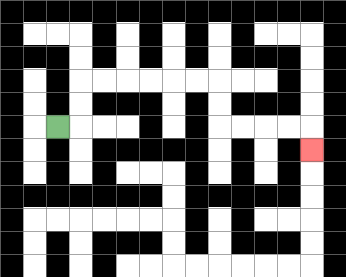{'start': '[2, 5]', 'end': '[13, 6]', 'path_directions': 'R,U,U,R,R,R,R,R,R,D,D,R,R,R,R,D', 'path_coordinates': '[[2, 5], [3, 5], [3, 4], [3, 3], [4, 3], [5, 3], [6, 3], [7, 3], [8, 3], [9, 3], [9, 4], [9, 5], [10, 5], [11, 5], [12, 5], [13, 5], [13, 6]]'}